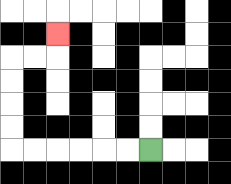{'start': '[6, 6]', 'end': '[2, 1]', 'path_directions': 'L,L,L,L,L,L,U,U,U,U,R,R,U', 'path_coordinates': '[[6, 6], [5, 6], [4, 6], [3, 6], [2, 6], [1, 6], [0, 6], [0, 5], [0, 4], [0, 3], [0, 2], [1, 2], [2, 2], [2, 1]]'}